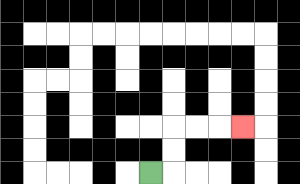{'start': '[6, 7]', 'end': '[10, 5]', 'path_directions': 'R,U,U,R,R,R', 'path_coordinates': '[[6, 7], [7, 7], [7, 6], [7, 5], [8, 5], [9, 5], [10, 5]]'}